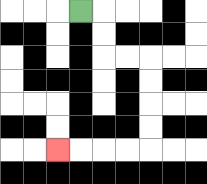{'start': '[3, 0]', 'end': '[2, 6]', 'path_directions': 'R,D,D,R,R,D,D,D,D,L,L,L,L', 'path_coordinates': '[[3, 0], [4, 0], [4, 1], [4, 2], [5, 2], [6, 2], [6, 3], [6, 4], [6, 5], [6, 6], [5, 6], [4, 6], [3, 6], [2, 6]]'}